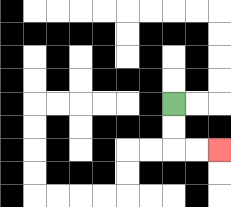{'start': '[7, 4]', 'end': '[9, 6]', 'path_directions': 'D,D,R,R', 'path_coordinates': '[[7, 4], [7, 5], [7, 6], [8, 6], [9, 6]]'}